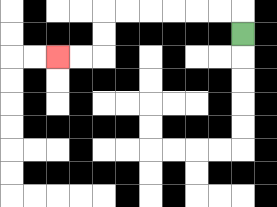{'start': '[10, 1]', 'end': '[2, 2]', 'path_directions': 'U,L,L,L,L,L,L,D,D,L,L', 'path_coordinates': '[[10, 1], [10, 0], [9, 0], [8, 0], [7, 0], [6, 0], [5, 0], [4, 0], [4, 1], [4, 2], [3, 2], [2, 2]]'}